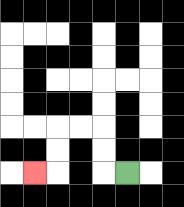{'start': '[5, 7]', 'end': '[1, 7]', 'path_directions': 'L,U,U,L,L,D,D,L', 'path_coordinates': '[[5, 7], [4, 7], [4, 6], [4, 5], [3, 5], [2, 5], [2, 6], [2, 7], [1, 7]]'}